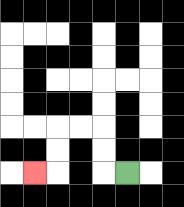{'start': '[5, 7]', 'end': '[1, 7]', 'path_directions': 'L,U,U,L,L,D,D,L', 'path_coordinates': '[[5, 7], [4, 7], [4, 6], [4, 5], [3, 5], [2, 5], [2, 6], [2, 7], [1, 7]]'}